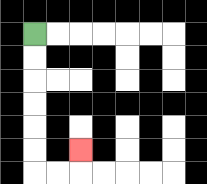{'start': '[1, 1]', 'end': '[3, 6]', 'path_directions': 'D,D,D,D,D,D,R,R,U', 'path_coordinates': '[[1, 1], [1, 2], [1, 3], [1, 4], [1, 5], [1, 6], [1, 7], [2, 7], [3, 7], [3, 6]]'}